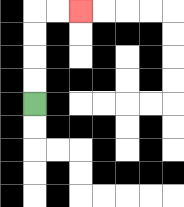{'start': '[1, 4]', 'end': '[3, 0]', 'path_directions': 'U,U,U,U,R,R', 'path_coordinates': '[[1, 4], [1, 3], [1, 2], [1, 1], [1, 0], [2, 0], [3, 0]]'}